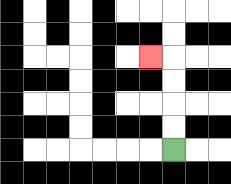{'start': '[7, 6]', 'end': '[6, 2]', 'path_directions': 'U,U,U,U,L', 'path_coordinates': '[[7, 6], [7, 5], [7, 4], [7, 3], [7, 2], [6, 2]]'}